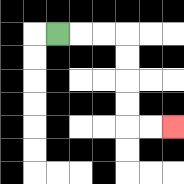{'start': '[2, 1]', 'end': '[7, 5]', 'path_directions': 'R,R,R,D,D,D,D,R,R', 'path_coordinates': '[[2, 1], [3, 1], [4, 1], [5, 1], [5, 2], [5, 3], [5, 4], [5, 5], [6, 5], [7, 5]]'}